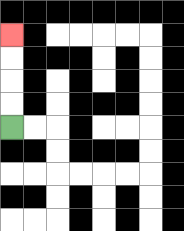{'start': '[0, 5]', 'end': '[0, 1]', 'path_directions': 'U,U,U,U', 'path_coordinates': '[[0, 5], [0, 4], [0, 3], [0, 2], [0, 1]]'}